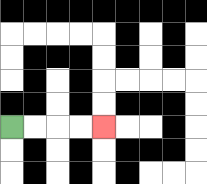{'start': '[0, 5]', 'end': '[4, 5]', 'path_directions': 'R,R,R,R', 'path_coordinates': '[[0, 5], [1, 5], [2, 5], [3, 5], [4, 5]]'}